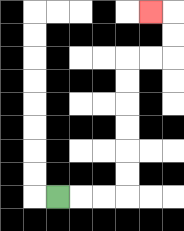{'start': '[2, 8]', 'end': '[6, 0]', 'path_directions': 'R,R,R,U,U,U,U,U,U,R,R,U,U,L', 'path_coordinates': '[[2, 8], [3, 8], [4, 8], [5, 8], [5, 7], [5, 6], [5, 5], [5, 4], [5, 3], [5, 2], [6, 2], [7, 2], [7, 1], [7, 0], [6, 0]]'}